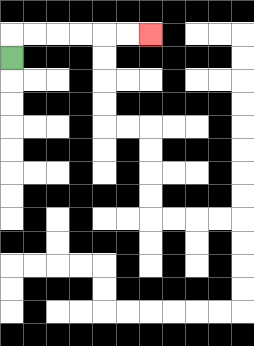{'start': '[0, 2]', 'end': '[6, 1]', 'path_directions': 'U,R,R,R,R,R,R', 'path_coordinates': '[[0, 2], [0, 1], [1, 1], [2, 1], [3, 1], [4, 1], [5, 1], [6, 1]]'}